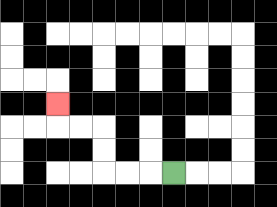{'start': '[7, 7]', 'end': '[2, 4]', 'path_directions': 'L,L,L,U,U,L,L,U', 'path_coordinates': '[[7, 7], [6, 7], [5, 7], [4, 7], [4, 6], [4, 5], [3, 5], [2, 5], [2, 4]]'}